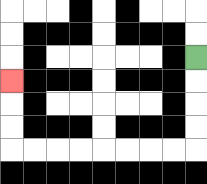{'start': '[8, 2]', 'end': '[0, 3]', 'path_directions': 'D,D,D,D,L,L,L,L,L,L,L,L,U,U,U', 'path_coordinates': '[[8, 2], [8, 3], [8, 4], [8, 5], [8, 6], [7, 6], [6, 6], [5, 6], [4, 6], [3, 6], [2, 6], [1, 6], [0, 6], [0, 5], [0, 4], [0, 3]]'}